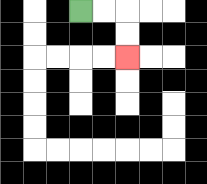{'start': '[3, 0]', 'end': '[5, 2]', 'path_directions': 'R,R,D,D', 'path_coordinates': '[[3, 0], [4, 0], [5, 0], [5, 1], [5, 2]]'}